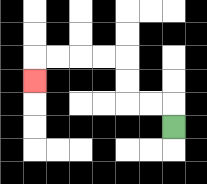{'start': '[7, 5]', 'end': '[1, 3]', 'path_directions': 'U,L,L,U,U,L,L,L,L,D', 'path_coordinates': '[[7, 5], [7, 4], [6, 4], [5, 4], [5, 3], [5, 2], [4, 2], [3, 2], [2, 2], [1, 2], [1, 3]]'}